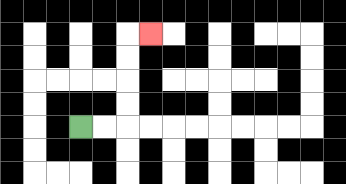{'start': '[3, 5]', 'end': '[6, 1]', 'path_directions': 'R,R,U,U,U,U,R', 'path_coordinates': '[[3, 5], [4, 5], [5, 5], [5, 4], [5, 3], [5, 2], [5, 1], [6, 1]]'}